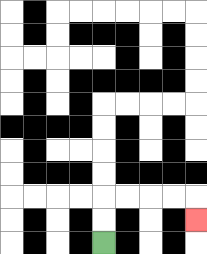{'start': '[4, 10]', 'end': '[8, 9]', 'path_directions': 'U,U,R,R,R,R,D', 'path_coordinates': '[[4, 10], [4, 9], [4, 8], [5, 8], [6, 8], [7, 8], [8, 8], [8, 9]]'}